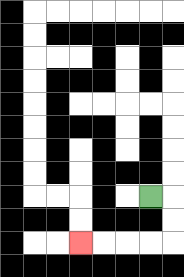{'start': '[6, 8]', 'end': '[3, 10]', 'path_directions': 'R,D,D,L,L,L,L', 'path_coordinates': '[[6, 8], [7, 8], [7, 9], [7, 10], [6, 10], [5, 10], [4, 10], [3, 10]]'}